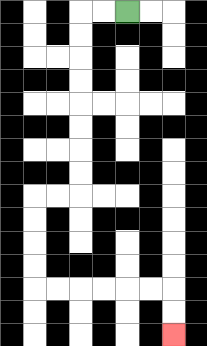{'start': '[5, 0]', 'end': '[7, 14]', 'path_directions': 'L,L,D,D,D,D,D,D,D,D,L,L,D,D,D,D,R,R,R,R,R,R,D,D', 'path_coordinates': '[[5, 0], [4, 0], [3, 0], [3, 1], [3, 2], [3, 3], [3, 4], [3, 5], [3, 6], [3, 7], [3, 8], [2, 8], [1, 8], [1, 9], [1, 10], [1, 11], [1, 12], [2, 12], [3, 12], [4, 12], [5, 12], [6, 12], [7, 12], [7, 13], [7, 14]]'}